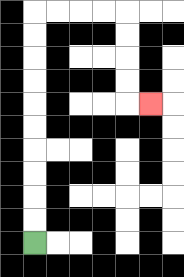{'start': '[1, 10]', 'end': '[6, 4]', 'path_directions': 'U,U,U,U,U,U,U,U,U,U,R,R,R,R,D,D,D,D,R', 'path_coordinates': '[[1, 10], [1, 9], [1, 8], [1, 7], [1, 6], [1, 5], [1, 4], [1, 3], [1, 2], [1, 1], [1, 0], [2, 0], [3, 0], [4, 0], [5, 0], [5, 1], [5, 2], [5, 3], [5, 4], [6, 4]]'}